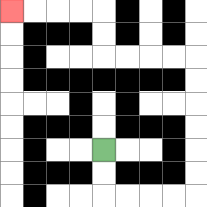{'start': '[4, 6]', 'end': '[0, 0]', 'path_directions': 'D,D,R,R,R,R,U,U,U,U,U,U,L,L,L,L,U,U,L,L,L,L', 'path_coordinates': '[[4, 6], [4, 7], [4, 8], [5, 8], [6, 8], [7, 8], [8, 8], [8, 7], [8, 6], [8, 5], [8, 4], [8, 3], [8, 2], [7, 2], [6, 2], [5, 2], [4, 2], [4, 1], [4, 0], [3, 0], [2, 0], [1, 0], [0, 0]]'}